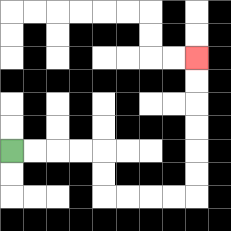{'start': '[0, 6]', 'end': '[8, 2]', 'path_directions': 'R,R,R,R,D,D,R,R,R,R,U,U,U,U,U,U', 'path_coordinates': '[[0, 6], [1, 6], [2, 6], [3, 6], [4, 6], [4, 7], [4, 8], [5, 8], [6, 8], [7, 8], [8, 8], [8, 7], [8, 6], [8, 5], [8, 4], [8, 3], [8, 2]]'}